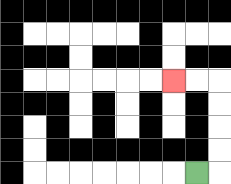{'start': '[8, 7]', 'end': '[7, 3]', 'path_directions': 'R,U,U,U,U,L,L', 'path_coordinates': '[[8, 7], [9, 7], [9, 6], [9, 5], [9, 4], [9, 3], [8, 3], [7, 3]]'}